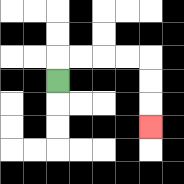{'start': '[2, 3]', 'end': '[6, 5]', 'path_directions': 'U,R,R,R,R,D,D,D', 'path_coordinates': '[[2, 3], [2, 2], [3, 2], [4, 2], [5, 2], [6, 2], [6, 3], [6, 4], [6, 5]]'}